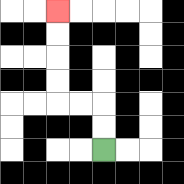{'start': '[4, 6]', 'end': '[2, 0]', 'path_directions': 'U,U,L,L,U,U,U,U', 'path_coordinates': '[[4, 6], [4, 5], [4, 4], [3, 4], [2, 4], [2, 3], [2, 2], [2, 1], [2, 0]]'}